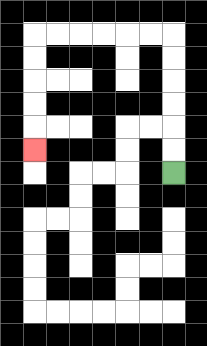{'start': '[7, 7]', 'end': '[1, 6]', 'path_directions': 'U,U,U,U,U,U,L,L,L,L,L,L,D,D,D,D,D', 'path_coordinates': '[[7, 7], [7, 6], [7, 5], [7, 4], [7, 3], [7, 2], [7, 1], [6, 1], [5, 1], [4, 1], [3, 1], [2, 1], [1, 1], [1, 2], [1, 3], [1, 4], [1, 5], [1, 6]]'}